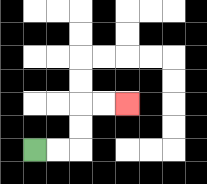{'start': '[1, 6]', 'end': '[5, 4]', 'path_directions': 'R,R,U,U,R,R', 'path_coordinates': '[[1, 6], [2, 6], [3, 6], [3, 5], [3, 4], [4, 4], [5, 4]]'}